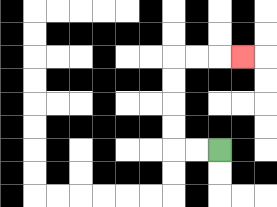{'start': '[9, 6]', 'end': '[10, 2]', 'path_directions': 'L,L,U,U,U,U,R,R,R', 'path_coordinates': '[[9, 6], [8, 6], [7, 6], [7, 5], [7, 4], [7, 3], [7, 2], [8, 2], [9, 2], [10, 2]]'}